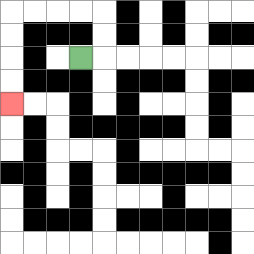{'start': '[3, 2]', 'end': '[0, 4]', 'path_directions': 'R,U,U,L,L,L,L,D,D,D,D', 'path_coordinates': '[[3, 2], [4, 2], [4, 1], [4, 0], [3, 0], [2, 0], [1, 0], [0, 0], [0, 1], [0, 2], [0, 3], [0, 4]]'}